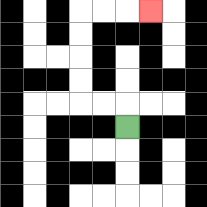{'start': '[5, 5]', 'end': '[6, 0]', 'path_directions': 'U,L,L,U,U,U,U,R,R,R', 'path_coordinates': '[[5, 5], [5, 4], [4, 4], [3, 4], [3, 3], [3, 2], [3, 1], [3, 0], [4, 0], [5, 0], [6, 0]]'}